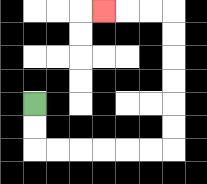{'start': '[1, 4]', 'end': '[4, 0]', 'path_directions': 'D,D,R,R,R,R,R,R,U,U,U,U,U,U,L,L,L', 'path_coordinates': '[[1, 4], [1, 5], [1, 6], [2, 6], [3, 6], [4, 6], [5, 6], [6, 6], [7, 6], [7, 5], [7, 4], [7, 3], [7, 2], [7, 1], [7, 0], [6, 0], [5, 0], [4, 0]]'}